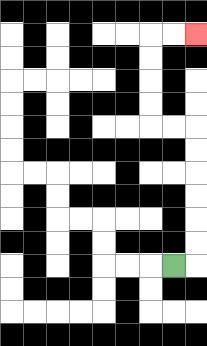{'start': '[7, 11]', 'end': '[8, 1]', 'path_directions': 'R,U,U,U,U,U,U,L,L,U,U,U,U,R,R', 'path_coordinates': '[[7, 11], [8, 11], [8, 10], [8, 9], [8, 8], [8, 7], [8, 6], [8, 5], [7, 5], [6, 5], [6, 4], [6, 3], [6, 2], [6, 1], [7, 1], [8, 1]]'}